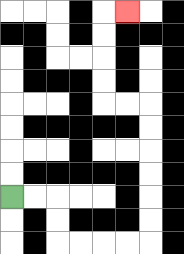{'start': '[0, 8]', 'end': '[5, 0]', 'path_directions': 'R,R,D,D,R,R,R,R,U,U,U,U,U,U,L,L,U,U,U,U,R', 'path_coordinates': '[[0, 8], [1, 8], [2, 8], [2, 9], [2, 10], [3, 10], [4, 10], [5, 10], [6, 10], [6, 9], [6, 8], [6, 7], [6, 6], [6, 5], [6, 4], [5, 4], [4, 4], [4, 3], [4, 2], [4, 1], [4, 0], [5, 0]]'}